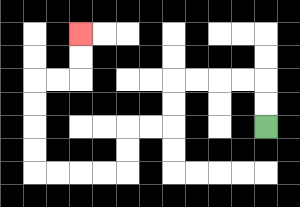{'start': '[11, 5]', 'end': '[3, 1]', 'path_directions': 'U,U,L,L,L,L,D,D,L,L,D,D,L,L,L,L,U,U,U,U,R,R,U,U', 'path_coordinates': '[[11, 5], [11, 4], [11, 3], [10, 3], [9, 3], [8, 3], [7, 3], [7, 4], [7, 5], [6, 5], [5, 5], [5, 6], [5, 7], [4, 7], [3, 7], [2, 7], [1, 7], [1, 6], [1, 5], [1, 4], [1, 3], [2, 3], [3, 3], [3, 2], [3, 1]]'}